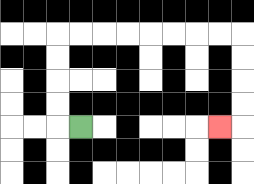{'start': '[3, 5]', 'end': '[9, 5]', 'path_directions': 'L,U,U,U,U,R,R,R,R,R,R,R,R,D,D,D,D,L', 'path_coordinates': '[[3, 5], [2, 5], [2, 4], [2, 3], [2, 2], [2, 1], [3, 1], [4, 1], [5, 1], [6, 1], [7, 1], [8, 1], [9, 1], [10, 1], [10, 2], [10, 3], [10, 4], [10, 5], [9, 5]]'}